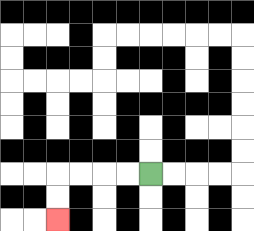{'start': '[6, 7]', 'end': '[2, 9]', 'path_directions': 'L,L,L,L,D,D', 'path_coordinates': '[[6, 7], [5, 7], [4, 7], [3, 7], [2, 7], [2, 8], [2, 9]]'}